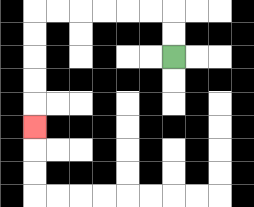{'start': '[7, 2]', 'end': '[1, 5]', 'path_directions': 'U,U,L,L,L,L,L,L,D,D,D,D,D', 'path_coordinates': '[[7, 2], [7, 1], [7, 0], [6, 0], [5, 0], [4, 0], [3, 0], [2, 0], [1, 0], [1, 1], [1, 2], [1, 3], [1, 4], [1, 5]]'}